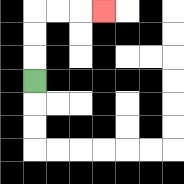{'start': '[1, 3]', 'end': '[4, 0]', 'path_directions': 'U,U,U,R,R,R', 'path_coordinates': '[[1, 3], [1, 2], [1, 1], [1, 0], [2, 0], [3, 0], [4, 0]]'}